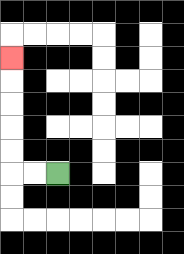{'start': '[2, 7]', 'end': '[0, 2]', 'path_directions': 'L,L,U,U,U,U,U', 'path_coordinates': '[[2, 7], [1, 7], [0, 7], [0, 6], [0, 5], [0, 4], [0, 3], [0, 2]]'}